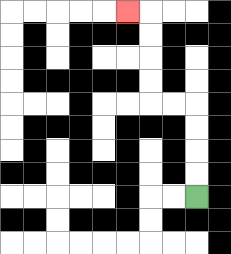{'start': '[8, 8]', 'end': '[5, 0]', 'path_directions': 'U,U,U,U,L,L,U,U,U,U,L', 'path_coordinates': '[[8, 8], [8, 7], [8, 6], [8, 5], [8, 4], [7, 4], [6, 4], [6, 3], [6, 2], [6, 1], [6, 0], [5, 0]]'}